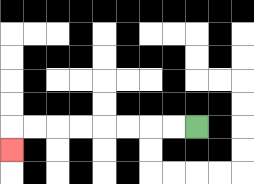{'start': '[8, 5]', 'end': '[0, 6]', 'path_directions': 'L,L,L,L,L,L,L,L,D', 'path_coordinates': '[[8, 5], [7, 5], [6, 5], [5, 5], [4, 5], [3, 5], [2, 5], [1, 5], [0, 5], [0, 6]]'}